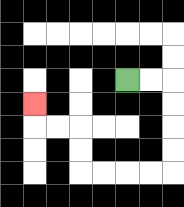{'start': '[5, 3]', 'end': '[1, 4]', 'path_directions': 'R,R,D,D,D,D,L,L,L,L,U,U,L,L,U', 'path_coordinates': '[[5, 3], [6, 3], [7, 3], [7, 4], [7, 5], [7, 6], [7, 7], [6, 7], [5, 7], [4, 7], [3, 7], [3, 6], [3, 5], [2, 5], [1, 5], [1, 4]]'}